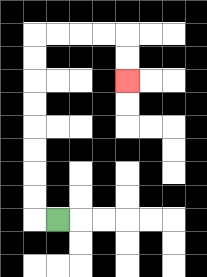{'start': '[2, 9]', 'end': '[5, 3]', 'path_directions': 'L,U,U,U,U,U,U,U,U,R,R,R,R,D,D', 'path_coordinates': '[[2, 9], [1, 9], [1, 8], [1, 7], [1, 6], [1, 5], [1, 4], [1, 3], [1, 2], [1, 1], [2, 1], [3, 1], [4, 1], [5, 1], [5, 2], [5, 3]]'}